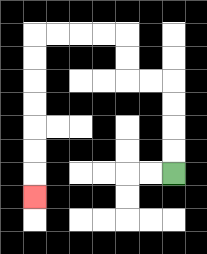{'start': '[7, 7]', 'end': '[1, 8]', 'path_directions': 'U,U,U,U,L,L,U,U,L,L,L,L,D,D,D,D,D,D,D', 'path_coordinates': '[[7, 7], [7, 6], [7, 5], [7, 4], [7, 3], [6, 3], [5, 3], [5, 2], [5, 1], [4, 1], [3, 1], [2, 1], [1, 1], [1, 2], [1, 3], [1, 4], [1, 5], [1, 6], [1, 7], [1, 8]]'}